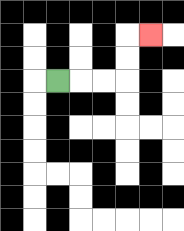{'start': '[2, 3]', 'end': '[6, 1]', 'path_directions': 'R,R,R,U,U,R', 'path_coordinates': '[[2, 3], [3, 3], [4, 3], [5, 3], [5, 2], [5, 1], [6, 1]]'}